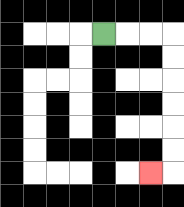{'start': '[4, 1]', 'end': '[6, 7]', 'path_directions': 'R,R,R,D,D,D,D,D,D,L', 'path_coordinates': '[[4, 1], [5, 1], [6, 1], [7, 1], [7, 2], [7, 3], [7, 4], [7, 5], [7, 6], [7, 7], [6, 7]]'}